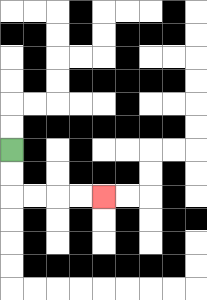{'start': '[0, 6]', 'end': '[4, 8]', 'path_directions': 'D,D,R,R,R,R', 'path_coordinates': '[[0, 6], [0, 7], [0, 8], [1, 8], [2, 8], [3, 8], [4, 8]]'}